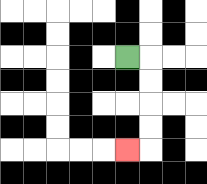{'start': '[5, 2]', 'end': '[5, 6]', 'path_directions': 'R,D,D,D,D,L', 'path_coordinates': '[[5, 2], [6, 2], [6, 3], [6, 4], [6, 5], [6, 6], [5, 6]]'}